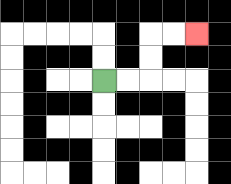{'start': '[4, 3]', 'end': '[8, 1]', 'path_directions': 'R,R,U,U,R,R', 'path_coordinates': '[[4, 3], [5, 3], [6, 3], [6, 2], [6, 1], [7, 1], [8, 1]]'}